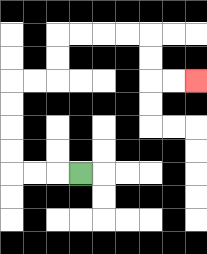{'start': '[3, 7]', 'end': '[8, 3]', 'path_directions': 'L,L,L,U,U,U,U,R,R,U,U,R,R,R,R,D,D,R,R', 'path_coordinates': '[[3, 7], [2, 7], [1, 7], [0, 7], [0, 6], [0, 5], [0, 4], [0, 3], [1, 3], [2, 3], [2, 2], [2, 1], [3, 1], [4, 1], [5, 1], [6, 1], [6, 2], [6, 3], [7, 3], [8, 3]]'}